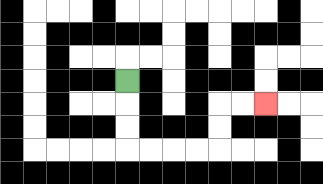{'start': '[5, 3]', 'end': '[11, 4]', 'path_directions': 'D,D,D,R,R,R,R,U,U,R,R', 'path_coordinates': '[[5, 3], [5, 4], [5, 5], [5, 6], [6, 6], [7, 6], [8, 6], [9, 6], [9, 5], [9, 4], [10, 4], [11, 4]]'}